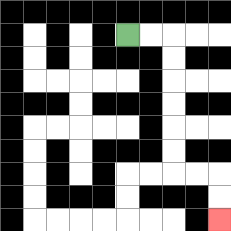{'start': '[5, 1]', 'end': '[9, 9]', 'path_directions': 'R,R,D,D,D,D,D,D,R,R,D,D', 'path_coordinates': '[[5, 1], [6, 1], [7, 1], [7, 2], [7, 3], [7, 4], [7, 5], [7, 6], [7, 7], [8, 7], [9, 7], [9, 8], [9, 9]]'}